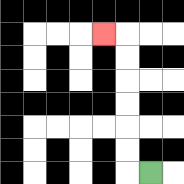{'start': '[6, 7]', 'end': '[4, 1]', 'path_directions': 'L,U,U,U,U,U,U,L', 'path_coordinates': '[[6, 7], [5, 7], [5, 6], [5, 5], [5, 4], [5, 3], [5, 2], [5, 1], [4, 1]]'}